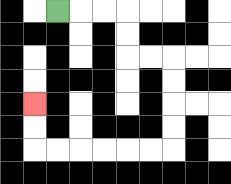{'start': '[2, 0]', 'end': '[1, 4]', 'path_directions': 'R,R,R,D,D,R,R,D,D,D,D,L,L,L,L,L,L,U,U', 'path_coordinates': '[[2, 0], [3, 0], [4, 0], [5, 0], [5, 1], [5, 2], [6, 2], [7, 2], [7, 3], [7, 4], [7, 5], [7, 6], [6, 6], [5, 6], [4, 6], [3, 6], [2, 6], [1, 6], [1, 5], [1, 4]]'}